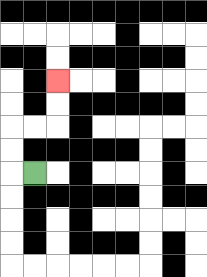{'start': '[1, 7]', 'end': '[2, 3]', 'path_directions': 'L,U,U,R,R,U,U', 'path_coordinates': '[[1, 7], [0, 7], [0, 6], [0, 5], [1, 5], [2, 5], [2, 4], [2, 3]]'}